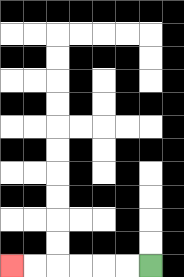{'start': '[6, 11]', 'end': '[0, 11]', 'path_directions': 'L,L,L,L,L,L', 'path_coordinates': '[[6, 11], [5, 11], [4, 11], [3, 11], [2, 11], [1, 11], [0, 11]]'}